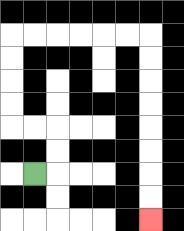{'start': '[1, 7]', 'end': '[6, 9]', 'path_directions': 'R,U,U,L,L,U,U,U,U,R,R,R,R,R,R,D,D,D,D,D,D,D,D', 'path_coordinates': '[[1, 7], [2, 7], [2, 6], [2, 5], [1, 5], [0, 5], [0, 4], [0, 3], [0, 2], [0, 1], [1, 1], [2, 1], [3, 1], [4, 1], [5, 1], [6, 1], [6, 2], [6, 3], [6, 4], [6, 5], [6, 6], [6, 7], [6, 8], [6, 9]]'}